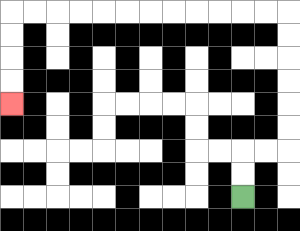{'start': '[10, 8]', 'end': '[0, 4]', 'path_directions': 'U,U,R,R,U,U,U,U,U,U,L,L,L,L,L,L,L,L,L,L,L,L,D,D,D,D', 'path_coordinates': '[[10, 8], [10, 7], [10, 6], [11, 6], [12, 6], [12, 5], [12, 4], [12, 3], [12, 2], [12, 1], [12, 0], [11, 0], [10, 0], [9, 0], [8, 0], [7, 0], [6, 0], [5, 0], [4, 0], [3, 0], [2, 0], [1, 0], [0, 0], [0, 1], [0, 2], [0, 3], [0, 4]]'}